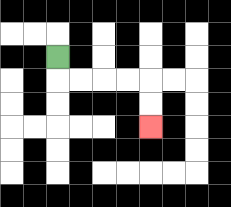{'start': '[2, 2]', 'end': '[6, 5]', 'path_directions': 'D,R,R,R,R,D,D', 'path_coordinates': '[[2, 2], [2, 3], [3, 3], [4, 3], [5, 3], [6, 3], [6, 4], [6, 5]]'}